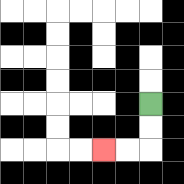{'start': '[6, 4]', 'end': '[4, 6]', 'path_directions': 'D,D,L,L', 'path_coordinates': '[[6, 4], [6, 5], [6, 6], [5, 6], [4, 6]]'}